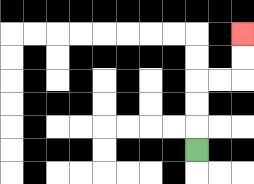{'start': '[8, 6]', 'end': '[10, 1]', 'path_directions': 'U,U,U,R,R,U,U', 'path_coordinates': '[[8, 6], [8, 5], [8, 4], [8, 3], [9, 3], [10, 3], [10, 2], [10, 1]]'}